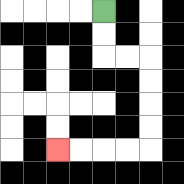{'start': '[4, 0]', 'end': '[2, 6]', 'path_directions': 'D,D,R,R,D,D,D,D,L,L,L,L', 'path_coordinates': '[[4, 0], [4, 1], [4, 2], [5, 2], [6, 2], [6, 3], [6, 4], [6, 5], [6, 6], [5, 6], [4, 6], [3, 6], [2, 6]]'}